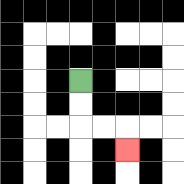{'start': '[3, 3]', 'end': '[5, 6]', 'path_directions': 'D,D,R,R,D', 'path_coordinates': '[[3, 3], [3, 4], [3, 5], [4, 5], [5, 5], [5, 6]]'}